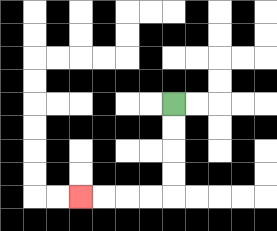{'start': '[7, 4]', 'end': '[3, 8]', 'path_directions': 'D,D,D,D,L,L,L,L', 'path_coordinates': '[[7, 4], [7, 5], [7, 6], [7, 7], [7, 8], [6, 8], [5, 8], [4, 8], [3, 8]]'}